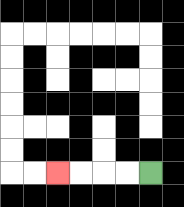{'start': '[6, 7]', 'end': '[2, 7]', 'path_directions': 'L,L,L,L', 'path_coordinates': '[[6, 7], [5, 7], [4, 7], [3, 7], [2, 7]]'}